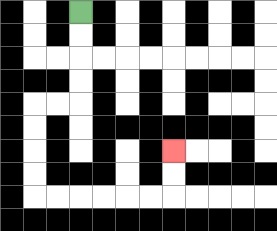{'start': '[3, 0]', 'end': '[7, 6]', 'path_directions': 'D,D,D,D,L,L,D,D,D,D,R,R,R,R,R,R,U,U', 'path_coordinates': '[[3, 0], [3, 1], [3, 2], [3, 3], [3, 4], [2, 4], [1, 4], [1, 5], [1, 6], [1, 7], [1, 8], [2, 8], [3, 8], [4, 8], [5, 8], [6, 8], [7, 8], [7, 7], [7, 6]]'}